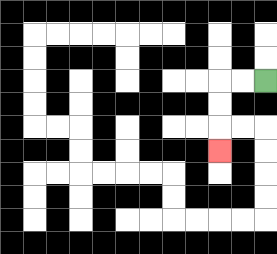{'start': '[11, 3]', 'end': '[9, 6]', 'path_directions': 'L,L,D,D,D', 'path_coordinates': '[[11, 3], [10, 3], [9, 3], [9, 4], [9, 5], [9, 6]]'}